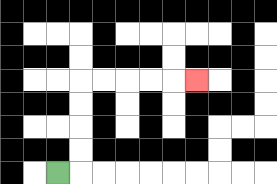{'start': '[2, 7]', 'end': '[8, 3]', 'path_directions': 'R,U,U,U,U,R,R,R,R,R', 'path_coordinates': '[[2, 7], [3, 7], [3, 6], [3, 5], [3, 4], [3, 3], [4, 3], [5, 3], [6, 3], [7, 3], [8, 3]]'}